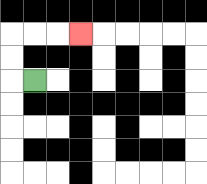{'start': '[1, 3]', 'end': '[3, 1]', 'path_directions': 'L,U,U,R,R,R', 'path_coordinates': '[[1, 3], [0, 3], [0, 2], [0, 1], [1, 1], [2, 1], [3, 1]]'}